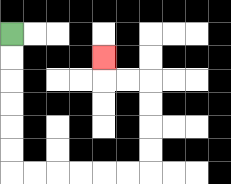{'start': '[0, 1]', 'end': '[4, 2]', 'path_directions': 'D,D,D,D,D,D,R,R,R,R,R,R,U,U,U,U,L,L,U', 'path_coordinates': '[[0, 1], [0, 2], [0, 3], [0, 4], [0, 5], [0, 6], [0, 7], [1, 7], [2, 7], [3, 7], [4, 7], [5, 7], [6, 7], [6, 6], [6, 5], [6, 4], [6, 3], [5, 3], [4, 3], [4, 2]]'}